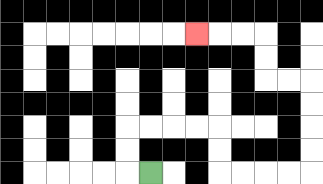{'start': '[6, 7]', 'end': '[8, 1]', 'path_directions': 'L,U,U,R,R,R,R,D,D,R,R,R,R,U,U,U,U,L,L,U,U,L,L,L', 'path_coordinates': '[[6, 7], [5, 7], [5, 6], [5, 5], [6, 5], [7, 5], [8, 5], [9, 5], [9, 6], [9, 7], [10, 7], [11, 7], [12, 7], [13, 7], [13, 6], [13, 5], [13, 4], [13, 3], [12, 3], [11, 3], [11, 2], [11, 1], [10, 1], [9, 1], [8, 1]]'}